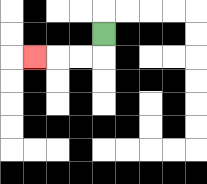{'start': '[4, 1]', 'end': '[1, 2]', 'path_directions': 'D,L,L,L', 'path_coordinates': '[[4, 1], [4, 2], [3, 2], [2, 2], [1, 2]]'}